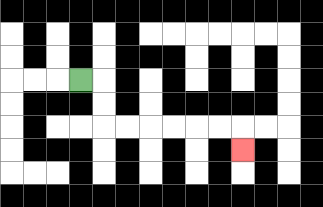{'start': '[3, 3]', 'end': '[10, 6]', 'path_directions': 'R,D,D,R,R,R,R,R,R,D', 'path_coordinates': '[[3, 3], [4, 3], [4, 4], [4, 5], [5, 5], [6, 5], [7, 5], [8, 5], [9, 5], [10, 5], [10, 6]]'}